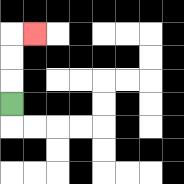{'start': '[0, 4]', 'end': '[1, 1]', 'path_directions': 'U,U,U,R', 'path_coordinates': '[[0, 4], [0, 3], [0, 2], [0, 1], [1, 1]]'}